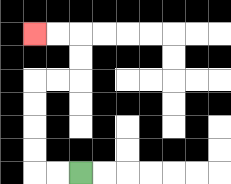{'start': '[3, 7]', 'end': '[1, 1]', 'path_directions': 'L,L,U,U,U,U,R,R,U,U,L,L', 'path_coordinates': '[[3, 7], [2, 7], [1, 7], [1, 6], [1, 5], [1, 4], [1, 3], [2, 3], [3, 3], [3, 2], [3, 1], [2, 1], [1, 1]]'}